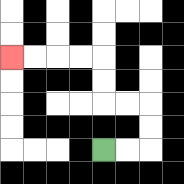{'start': '[4, 6]', 'end': '[0, 2]', 'path_directions': 'R,R,U,U,L,L,U,U,L,L,L,L', 'path_coordinates': '[[4, 6], [5, 6], [6, 6], [6, 5], [6, 4], [5, 4], [4, 4], [4, 3], [4, 2], [3, 2], [2, 2], [1, 2], [0, 2]]'}